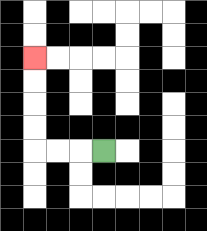{'start': '[4, 6]', 'end': '[1, 2]', 'path_directions': 'L,L,L,U,U,U,U', 'path_coordinates': '[[4, 6], [3, 6], [2, 6], [1, 6], [1, 5], [1, 4], [1, 3], [1, 2]]'}